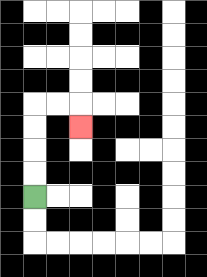{'start': '[1, 8]', 'end': '[3, 5]', 'path_directions': 'U,U,U,U,R,R,D', 'path_coordinates': '[[1, 8], [1, 7], [1, 6], [1, 5], [1, 4], [2, 4], [3, 4], [3, 5]]'}